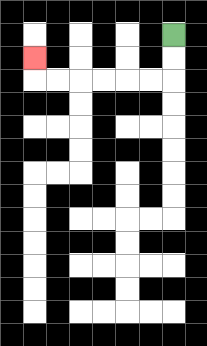{'start': '[7, 1]', 'end': '[1, 2]', 'path_directions': 'D,D,L,L,L,L,L,L,U', 'path_coordinates': '[[7, 1], [7, 2], [7, 3], [6, 3], [5, 3], [4, 3], [3, 3], [2, 3], [1, 3], [1, 2]]'}